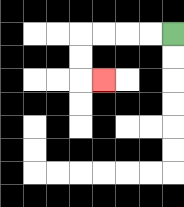{'start': '[7, 1]', 'end': '[4, 3]', 'path_directions': 'L,L,L,L,D,D,R', 'path_coordinates': '[[7, 1], [6, 1], [5, 1], [4, 1], [3, 1], [3, 2], [3, 3], [4, 3]]'}